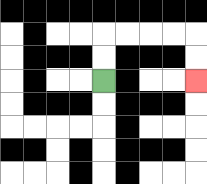{'start': '[4, 3]', 'end': '[8, 3]', 'path_directions': 'U,U,R,R,R,R,D,D', 'path_coordinates': '[[4, 3], [4, 2], [4, 1], [5, 1], [6, 1], [7, 1], [8, 1], [8, 2], [8, 3]]'}